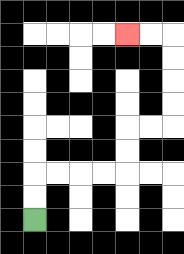{'start': '[1, 9]', 'end': '[5, 1]', 'path_directions': 'U,U,R,R,R,R,U,U,R,R,U,U,U,U,L,L', 'path_coordinates': '[[1, 9], [1, 8], [1, 7], [2, 7], [3, 7], [4, 7], [5, 7], [5, 6], [5, 5], [6, 5], [7, 5], [7, 4], [7, 3], [7, 2], [7, 1], [6, 1], [5, 1]]'}